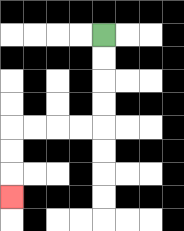{'start': '[4, 1]', 'end': '[0, 8]', 'path_directions': 'D,D,D,D,L,L,L,L,D,D,D', 'path_coordinates': '[[4, 1], [4, 2], [4, 3], [4, 4], [4, 5], [3, 5], [2, 5], [1, 5], [0, 5], [0, 6], [0, 7], [0, 8]]'}